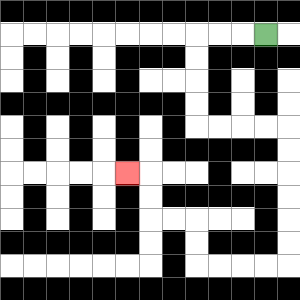{'start': '[11, 1]', 'end': '[5, 7]', 'path_directions': 'L,L,L,D,D,D,D,R,R,R,R,D,D,D,D,D,D,L,L,L,L,U,U,L,L,U,U,L', 'path_coordinates': '[[11, 1], [10, 1], [9, 1], [8, 1], [8, 2], [8, 3], [8, 4], [8, 5], [9, 5], [10, 5], [11, 5], [12, 5], [12, 6], [12, 7], [12, 8], [12, 9], [12, 10], [12, 11], [11, 11], [10, 11], [9, 11], [8, 11], [8, 10], [8, 9], [7, 9], [6, 9], [6, 8], [6, 7], [5, 7]]'}